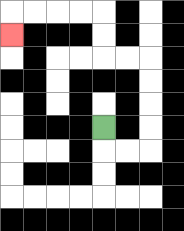{'start': '[4, 5]', 'end': '[0, 1]', 'path_directions': 'D,R,R,U,U,U,U,L,L,U,U,L,L,L,L,D', 'path_coordinates': '[[4, 5], [4, 6], [5, 6], [6, 6], [6, 5], [6, 4], [6, 3], [6, 2], [5, 2], [4, 2], [4, 1], [4, 0], [3, 0], [2, 0], [1, 0], [0, 0], [0, 1]]'}